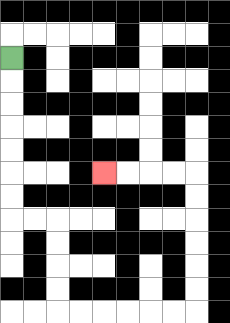{'start': '[0, 2]', 'end': '[4, 7]', 'path_directions': 'D,D,D,D,D,D,D,R,R,D,D,D,D,R,R,R,R,R,R,U,U,U,U,U,U,L,L,L,L', 'path_coordinates': '[[0, 2], [0, 3], [0, 4], [0, 5], [0, 6], [0, 7], [0, 8], [0, 9], [1, 9], [2, 9], [2, 10], [2, 11], [2, 12], [2, 13], [3, 13], [4, 13], [5, 13], [6, 13], [7, 13], [8, 13], [8, 12], [8, 11], [8, 10], [8, 9], [8, 8], [8, 7], [7, 7], [6, 7], [5, 7], [4, 7]]'}